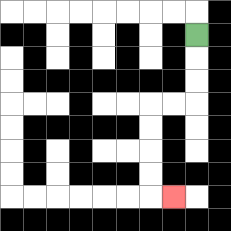{'start': '[8, 1]', 'end': '[7, 8]', 'path_directions': 'D,D,D,L,L,D,D,D,D,R', 'path_coordinates': '[[8, 1], [8, 2], [8, 3], [8, 4], [7, 4], [6, 4], [6, 5], [6, 6], [6, 7], [6, 8], [7, 8]]'}